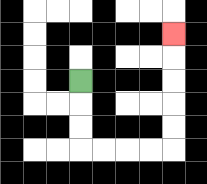{'start': '[3, 3]', 'end': '[7, 1]', 'path_directions': 'D,D,D,R,R,R,R,U,U,U,U,U', 'path_coordinates': '[[3, 3], [3, 4], [3, 5], [3, 6], [4, 6], [5, 6], [6, 6], [7, 6], [7, 5], [7, 4], [7, 3], [7, 2], [7, 1]]'}